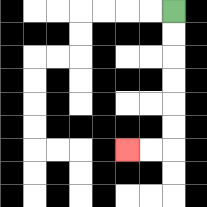{'start': '[7, 0]', 'end': '[5, 6]', 'path_directions': 'D,D,D,D,D,D,L,L', 'path_coordinates': '[[7, 0], [7, 1], [7, 2], [7, 3], [7, 4], [7, 5], [7, 6], [6, 6], [5, 6]]'}